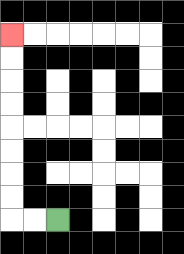{'start': '[2, 9]', 'end': '[0, 1]', 'path_directions': 'L,L,U,U,U,U,U,U,U,U', 'path_coordinates': '[[2, 9], [1, 9], [0, 9], [0, 8], [0, 7], [0, 6], [0, 5], [0, 4], [0, 3], [0, 2], [0, 1]]'}